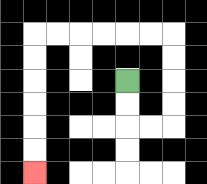{'start': '[5, 3]', 'end': '[1, 7]', 'path_directions': 'D,D,R,R,U,U,U,U,L,L,L,L,L,L,D,D,D,D,D,D', 'path_coordinates': '[[5, 3], [5, 4], [5, 5], [6, 5], [7, 5], [7, 4], [7, 3], [7, 2], [7, 1], [6, 1], [5, 1], [4, 1], [3, 1], [2, 1], [1, 1], [1, 2], [1, 3], [1, 4], [1, 5], [1, 6], [1, 7]]'}